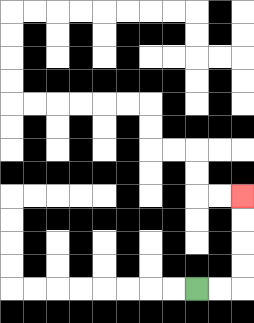{'start': '[8, 12]', 'end': '[10, 8]', 'path_directions': 'R,R,U,U,U,U', 'path_coordinates': '[[8, 12], [9, 12], [10, 12], [10, 11], [10, 10], [10, 9], [10, 8]]'}